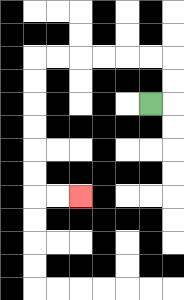{'start': '[6, 4]', 'end': '[3, 8]', 'path_directions': 'R,U,U,L,L,L,L,L,L,D,D,D,D,D,D,R,R', 'path_coordinates': '[[6, 4], [7, 4], [7, 3], [7, 2], [6, 2], [5, 2], [4, 2], [3, 2], [2, 2], [1, 2], [1, 3], [1, 4], [1, 5], [1, 6], [1, 7], [1, 8], [2, 8], [3, 8]]'}